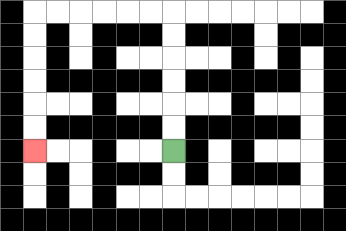{'start': '[7, 6]', 'end': '[1, 6]', 'path_directions': 'U,U,U,U,U,U,L,L,L,L,L,L,D,D,D,D,D,D', 'path_coordinates': '[[7, 6], [7, 5], [7, 4], [7, 3], [7, 2], [7, 1], [7, 0], [6, 0], [5, 0], [4, 0], [3, 0], [2, 0], [1, 0], [1, 1], [1, 2], [1, 3], [1, 4], [1, 5], [1, 6]]'}